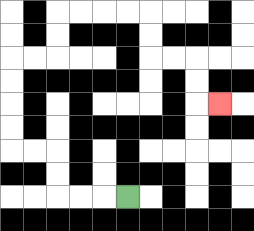{'start': '[5, 8]', 'end': '[9, 4]', 'path_directions': 'L,L,L,U,U,L,L,U,U,U,U,R,R,U,U,R,R,R,R,D,D,R,R,D,D,R', 'path_coordinates': '[[5, 8], [4, 8], [3, 8], [2, 8], [2, 7], [2, 6], [1, 6], [0, 6], [0, 5], [0, 4], [0, 3], [0, 2], [1, 2], [2, 2], [2, 1], [2, 0], [3, 0], [4, 0], [5, 0], [6, 0], [6, 1], [6, 2], [7, 2], [8, 2], [8, 3], [8, 4], [9, 4]]'}